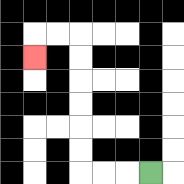{'start': '[6, 7]', 'end': '[1, 2]', 'path_directions': 'L,L,L,U,U,U,U,U,U,L,L,D', 'path_coordinates': '[[6, 7], [5, 7], [4, 7], [3, 7], [3, 6], [3, 5], [3, 4], [3, 3], [3, 2], [3, 1], [2, 1], [1, 1], [1, 2]]'}